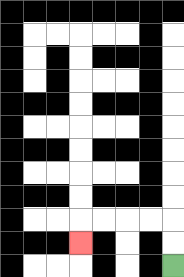{'start': '[7, 11]', 'end': '[3, 10]', 'path_directions': 'U,U,L,L,L,L,D', 'path_coordinates': '[[7, 11], [7, 10], [7, 9], [6, 9], [5, 9], [4, 9], [3, 9], [3, 10]]'}